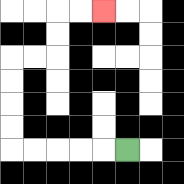{'start': '[5, 6]', 'end': '[4, 0]', 'path_directions': 'L,L,L,L,L,U,U,U,U,R,R,U,U,R,R', 'path_coordinates': '[[5, 6], [4, 6], [3, 6], [2, 6], [1, 6], [0, 6], [0, 5], [0, 4], [0, 3], [0, 2], [1, 2], [2, 2], [2, 1], [2, 0], [3, 0], [4, 0]]'}